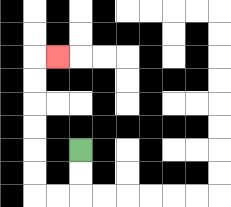{'start': '[3, 6]', 'end': '[2, 2]', 'path_directions': 'D,D,L,L,U,U,U,U,U,U,R', 'path_coordinates': '[[3, 6], [3, 7], [3, 8], [2, 8], [1, 8], [1, 7], [1, 6], [1, 5], [1, 4], [1, 3], [1, 2], [2, 2]]'}